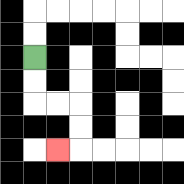{'start': '[1, 2]', 'end': '[2, 6]', 'path_directions': 'D,D,R,R,D,D,L', 'path_coordinates': '[[1, 2], [1, 3], [1, 4], [2, 4], [3, 4], [3, 5], [3, 6], [2, 6]]'}